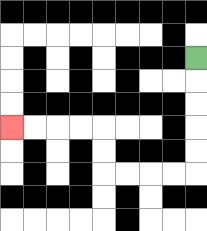{'start': '[8, 2]', 'end': '[0, 5]', 'path_directions': 'D,D,D,D,D,L,L,L,L,U,U,L,L,L,L', 'path_coordinates': '[[8, 2], [8, 3], [8, 4], [8, 5], [8, 6], [8, 7], [7, 7], [6, 7], [5, 7], [4, 7], [4, 6], [4, 5], [3, 5], [2, 5], [1, 5], [0, 5]]'}